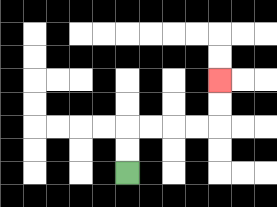{'start': '[5, 7]', 'end': '[9, 3]', 'path_directions': 'U,U,R,R,R,R,U,U', 'path_coordinates': '[[5, 7], [5, 6], [5, 5], [6, 5], [7, 5], [8, 5], [9, 5], [9, 4], [9, 3]]'}